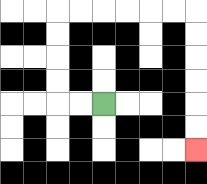{'start': '[4, 4]', 'end': '[8, 6]', 'path_directions': 'L,L,U,U,U,U,R,R,R,R,R,R,D,D,D,D,D,D', 'path_coordinates': '[[4, 4], [3, 4], [2, 4], [2, 3], [2, 2], [2, 1], [2, 0], [3, 0], [4, 0], [5, 0], [6, 0], [7, 0], [8, 0], [8, 1], [8, 2], [8, 3], [8, 4], [8, 5], [8, 6]]'}